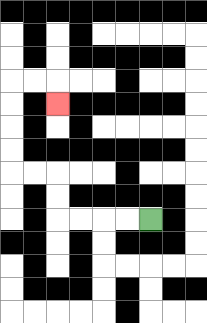{'start': '[6, 9]', 'end': '[2, 4]', 'path_directions': 'L,L,L,L,U,U,L,L,U,U,U,U,R,R,D', 'path_coordinates': '[[6, 9], [5, 9], [4, 9], [3, 9], [2, 9], [2, 8], [2, 7], [1, 7], [0, 7], [0, 6], [0, 5], [0, 4], [0, 3], [1, 3], [2, 3], [2, 4]]'}